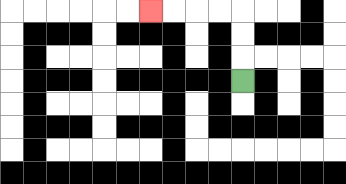{'start': '[10, 3]', 'end': '[6, 0]', 'path_directions': 'U,U,U,L,L,L,L', 'path_coordinates': '[[10, 3], [10, 2], [10, 1], [10, 0], [9, 0], [8, 0], [7, 0], [6, 0]]'}